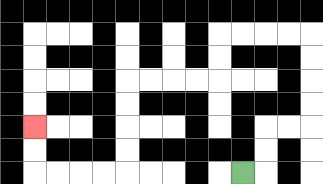{'start': '[10, 7]', 'end': '[1, 5]', 'path_directions': 'R,U,U,R,R,U,U,U,U,L,L,L,L,D,D,L,L,L,L,D,D,D,D,L,L,L,L,U,U', 'path_coordinates': '[[10, 7], [11, 7], [11, 6], [11, 5], [12, 5], [13, 5], [13, 4], [13, 3], [13, 2], [13, 1], [12, 1], [11, 1], [10, 1], [9, 1], [9, 2], [9, 3], [8, 3], [7, 3], [6, 3], [5, 3], [5, 4], [5, 5], [5, 6], [5, 7], [4, 7], [3, 7], [2, 7], [1, 7], [1, 6], [1, 5]]'}